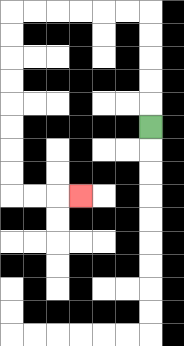{'start': '[6, 5]', 'end': '[3, 8]', 'path_directions': 'U,U,U,U,U,L,L,L,L,L,L,D,D,D,D,D,D,D,D,R,R,R', 'path_coordinates': '[[6, 5], [6, 4], [6, 3], [6, 2], [6, 1], [6, 0], [5, 0], [4, 0], [3, 0], [2, 0], [1, 0], [0, 0], [0, 1], [0, 2], [0, 3], [0, 4], [0, 5], [0, 6], [0, 7], [0, 8], [1, 8], [2, 8], [3, 8]]'}